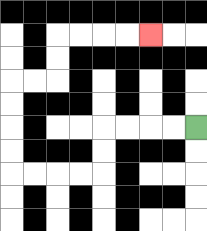{'start': '[8, 5]', 'end': '[6, 1]', 'path_directions': 'L,L,L,L,D,D,L,L,L,L,U,U,U,U,R,R,U,U,R,R,R,R', 'path_coordinates': '[[8, 5], [7, 5], [6, 5], [5, 5], [4, 5], [4, 6], [4, 7], [3, 7], [2, 7], [1, 7], [0, 7], [0, 6], [0, 5], [0, 4], [0, 3], [1, 3], [2, 3], [2, 2], [2, 1], [3, 1], [4, 1], [5, 1], [6, 1]]'}